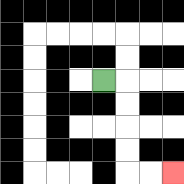{'start': '[4, 3]', 'end': '[7, 7]', 'path_directions': 'R,D,D,D,D,R,R', 'path_coordinates': '[[4, 3], [5, 3], [5, 4], [5, 5], [5, 6], [5, 7], [6, 7], [7, 7]]'}